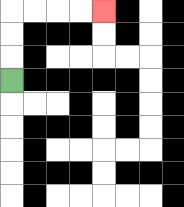{'start': '[0, 3]', 'end': '[4, 0]', 'path_directions': 'U,U,U,R,R,R,R', 'path_coordinates': '[[0, 3], [0, 2], [0, 1], [0, 0], [1, 0], [2, 0], [3, 0], [4, 0]]'}